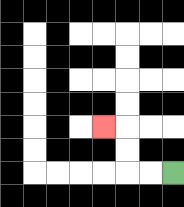{'start': '[7, 7]', 'end': '[4, 5]', 'path_directions': 'L,L,U,U,L', 'path_coordinates': '[[7, 7], [6, 7], [5, 7], [5, 6], [5, 5], [4, 5]]'}